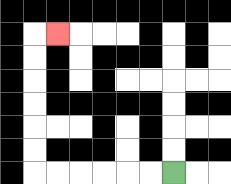{'start': '[7, 7]', 'end': '[2, 1]', 'path_directions': 'L,L,L,L,L,L,U,U,U,U,U,U,R', 'path_coordinates': '[[7, 7], [6, 7], [5, 7], [4, 7], [3, 7], [2, 7], [1, 7], [1, 6], [1, 5], [1, 4], [1, 3], [1, 2], [1, 1], [2, 1]]'}